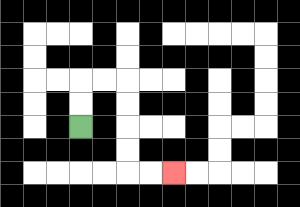{'start': '[3, 5]', 'end': '[7, 7]', 'path_directions': 'U,U,R,R,D,D,D,D,R,R', 'path_coordinates': '[[3, 5], [3, 4], [3, 3], [4, 3], [5, 3], [5, 4], [5, 5], [5, 6], [5, 7], [6, 7], [7, 7]]'}